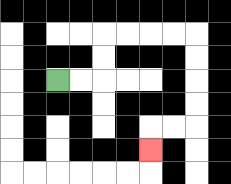{'start': '[2, 3]', 'end': '[6, 6]', 'path_directions': 'R,R,U,U,R,R,R,R,D,D,D,D,L,L,D', 'path_coordinates': '[[2, 3], [3, 3], [4, 3], [4, 2], [4, 1], [5, 1], [6, 1], [7, 1], [8, 1], [8, 2], [8, 3], [8, 4], [8, 5], [7, 5], [6, 5], [6, 6]]'}